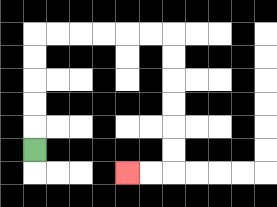{'start': '[1, 6]', 'end': '[5, 7]', 'path_directions': 'U,U,U,U,U,R,R,R,R,R,R,D,D,D,D,D,D,L,L', 'path_coordinates': '[[1, 6], [1, 5], [1, 4], [1, 3], [1, 2], [1, 1], [2, 1], [3, 1], [4, 1], [5, 1], [6, 1], [7, 1], [7, 2], [7, 3], [7, 4], [7, 5], [7, 6], [7, 7], [6, 7], [5, 7]]'}